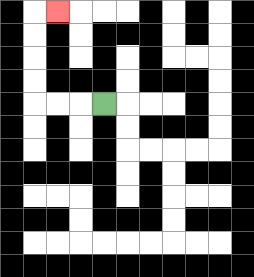{'start': '[4, 4]', 'end': '[2, 0]', 'path_directions': 'L,L,L,U,U,U,U,R', 'path_coordinates': '[[4, 4], [3, 4], [2, 4], [1, 4], [1, 3], [1, 2], [1, 1], [1, 0], [2, 0]]'}